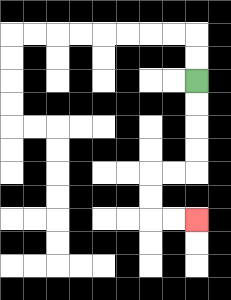{'start': '[8, 3]', 'end': '[8, 9]', 'path_directions': 'D,D,D,D,L,L,D,D,R,R', 'path_coordinates': '[[8, 3], [8, 4], [8, 5], [8, 6], [8, 7], [7, 7], [6, 7], [6, 8], [6, 9], [7, 9], [8, 9]]'}